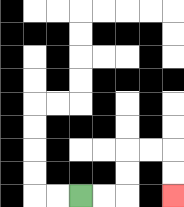{'start': '[3, 8]', 'end': '[7, 8]', 'path_directions': 'R,R,U,U,R,R,D,D', 'path_coordinates': '[[3, 8], [4, 8], [5, 8], [5, 7], [5, 6], [6, 6], [7, 6], [7, 7], [7, 8]]'}